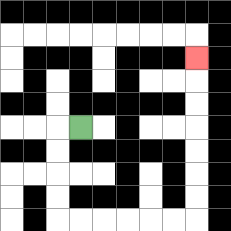{'start': '[3, 5]', 'end': '[8, 2]', 'path_directions': 'L,D,D,D,D,R,R,R,R,R,R,U,U,U,U,U,U,U', 'path_coordinates': '[[3, 5], [2, 5], [2, 6], [2, 7], [2, 8], [2, 9], [3, 9], [4, 9], [5, 9], [6, 9], [7, 9], [8, 9], [8, 8], [8, 7], [8, 6], [8, 5], [8, 4], [8, 3], [8, 2]]'}